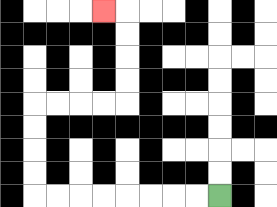{'start': '[9, 8]', 'end': '[4, 0]', 'path_directions': 'L,L,L,L,L,L,L,L,U,U,U,U,R,R,R,R,U,U,U,U,L', 'path_coordinates': '[[9, 8], [8, 8], [7, 8], [6, 8], [5, 8], [4, 8], [3, 8], [2, 8], [1, 8], [1, 7], [1, 6], [1, 5], [1, 4], [2, 4], [3, 4], [4, 4], [5, 4], [5, 3], [5, 2], [5, 1], [5, 0], [4, 0]]'}